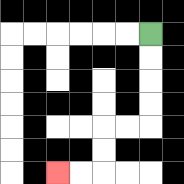{'start': '[6, 1]', 'end': '[2, 7]', 'path_directions': 'D,D,D,D,L,L,D,D,L,L', 'path_coordinates': '[[6, 1], [6, 2], [6, 3], [6, 4], [6, 5], [5, 5], [4, 5], [4, 6], [4, 7], [3, 7], [2, 7]]'}